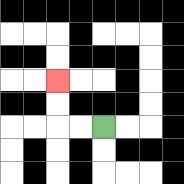{'start': '[4, 5]', 'end': '[2, 3]', 'path_directions': 'L,L,U,U', 'path_coordinates': '[[4, 5], [3, 5], [2, 5], [2, 4], [2, 3]]'}